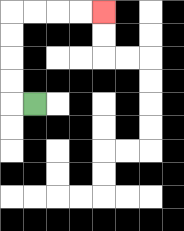{'start': '[1, 4]', 'end': '[4, 0]', 'path_directions': 'L,U,U,U,U,R,R,R,R', 'path_coordinates': '[[1, 4], [0, 4], [0, 3], [0, 2], [0, 1], [0, 0], [1, 0], [2, 0], [3, 0], [4, 0]]'}